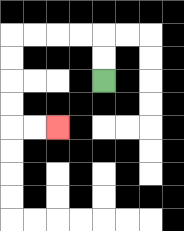{'start': '[4, 3]', 'end': '[2, 5]', 'path_directions': 'U,U,L,L,L,L,D,D,D,D,R,R', 'path_coordinates': '[[4, 3], [4, 2], [4, 1], [3, 1], [2, 1], [1, 1], [0, 1], [0, 2], [0, 3], [0, 4], [0, 5], [1, 5], [2, 5]]'}